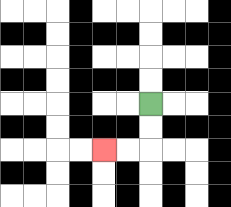{'start': '[6, 4]', 'end': '[4, 6]', 'path_directions': 'D,D,L,L', 'path_coordinates': '[[6, 4], [6, 5], [6, 6], [5, 6], [4, 6]]'}